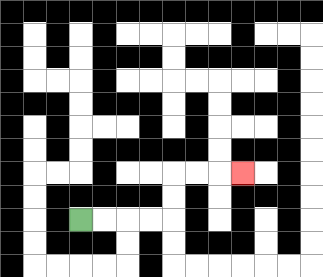{'start': '[3, 9]', 'end': '[10, 7]', 'path_directions': 'R,R,R,R,U,U,R,R,R', 'path_coordinates': '[[3, 9], [4, 9], [5, 9], [6, 9], [7, 9], [7, 8], [7, 7], [8, 7], [9, 7], [10, 7]]'}